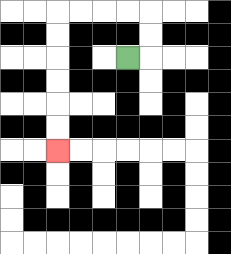{'start': '[5, 2]', 'end': '[2, 6]', 'path_directions': 'R,U,U,L,L,L,L,D,D,D,D,D,D', 'path_coordinates': '[[5, 2], [6, 2], [6, 1], [6, 0], [5, 0], [4, 0], [3, 0], [2, 0], [2, 1], [2, 2], [2, 3], [2, 4], [2, 5], [2, 6]]'}